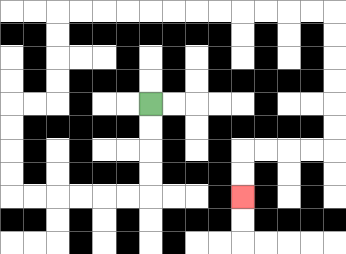{'start': '[6, 4]', 'end': '[10, 8]', 'path_directions': 'D,D,D,D,L,L,L,L,L,L,U,U,U,U,R,R,U,U,U,U,R,R,R,R,R,R,R,R,R,R,R,R,D,D,D,D,D,D,L,L,L,L,D,D', 'path_coordinates': '[[6, 4], [6, 5], [6, 6], [6, 7], [6, 8], [5, 8], [4, 8], [3, 8], [2, 8], [1, 8], [0, 8], [0, 7], [0, 6], [0, 5], [0, 4], [1, 4], [2, 4], [2, 3], [2, 2], [2, 1], [2, 0], [3, 0], [4, 0], [5, 0], [6, 0], [7, 0], [8, 0], [9, 0], [10, 0], [11, 0], [12, 0], [13, 0], [14, 0], [14, 1], [14, 2], [14, 3], [14, 4], [14, 5], [14, 6], [13, 6], [12, 6], [11, 6], [10, 6], [10, 7], [10, 8]]'}